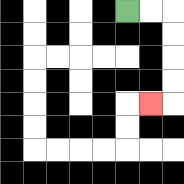{'start': '[5, 0]', 'end': '[6, 4]', 'path_directions': 'R,R,D,D,D,D,L', 'path_coordinates': '[[5, 0], [6, 0], [7, 0], [7, 1], [7, 2], [7, 3], [7, 4], [6, 4]]'}